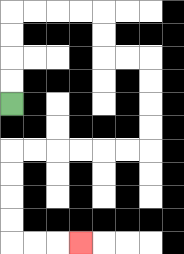{'start': '[0, 4]', 'end': '[3, 10]', 'path_directions': 'U,U,U,U,R,R,R,R,D,D,R,R,D,D,D,D,L,L,L,L,L,L,D,D,D,D,R,R,R', 'path_coordinates': '[[0, 4], [0, 3], [0, 2], [0, 1], [0, 0], [1, 0], [2, 0], [3, 0], [4, 0], [4, 1], [4, 2], [5, 2], [6, 2], [6, 3], [6, 4], [6, 5], [6, 6], [5, 6], [4, 6], [3, 6], [2, 6], [1, 6], [0, 6], [0, 7], [0, 8], [0, 9], [0, 10], [1, 10], [2, 10], [3, 10]]'}